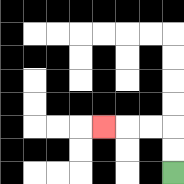{'start': '[7, 7]', 'end': '[4, 5]', 'path_directions': 'U,U,L,L,L', 'path_coordinates': '[[7, 7], [7, 6], [7, 5], [6, 5], [5, 5], [4, 5]]'}